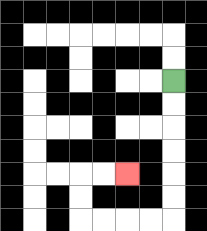{'start': '[7, 3]', 'end': '[5, 7]', 'path_directions': 'D,D,D,D,D,D,L,L,L,L,U,U,R,R', 'path_coordinates': '[[7, 3], [7, 4], [7, 5], [7, 6], [7, 7], [7, 8], [7, 9], [6, 9], [5, 9], [4, 9], [3, 9], [3, 8], [3, 7], [4, 7], [5, 7]]'}